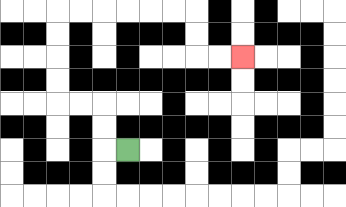{'start': '[5, 6]', 'end': '[10, 2]', 'path_directions': 'L,U,U,L,L,U,U,U,U,R,R,R,R,R,R,D,D,R,R', 'path_coordinates': '[[5, 6], [4, 6], [4, 5], [4, 4], [3, 4], [2, 4], [2, 3], [2, 2], [2, 1], [2, 0], [3, 0], [4, 0], [5, 0], [6, 0], [7, 0], [8, 0], [8, 1], [8, 2], [9, 2], [10, 2]]'}